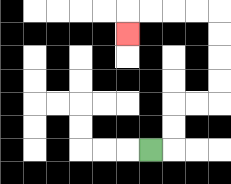{'start': '[6, 6]', 'end': '[5, 1]', 'path_directions': 'R,U,U,R,R,U,U,U,U,L,L,L,L,D', 'path_coordinates': '[[6, 6], [7, 6], [7, 5], [7, 4], [8, 4], [9, 4], [9, 3], [9, 2], [9, 1], [9, 0], [8, 0], [7, 0], [6, 0], [5, 0], [5, 1]]'}